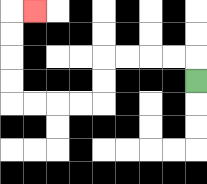{'start': '[8, 3]', 'end': '[1, 0]', 'path_directions': 'U,L,L,L,L,D,D,L,L,L,L,U,U,U,U,R', 'path_coordinates': '[[8, 3], [8, 2], [7, 2], [6, 2], [5, 2], [4, 2], [4, 3], [4, 4], [3, 4], [2, 4], [1, 4], [0, 4], [0, 3], [0, 2], [0, 1], [0, 0], [1, 0]]'}